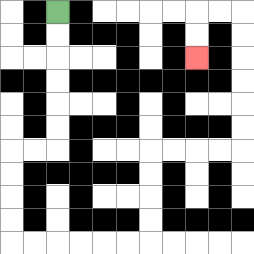{'start': '[2, 0]', 'end': '[8, 2]', 'path_directions': 'D,D,D,D,D,D,L,L,D,D,D,D,R,R,R,R,R,R,U,U,U,U,R,R,R,R,U,U,U,U,U,U,L,L,D,D', 'path_coordinates': '[[2, 0], [2, 1], [2, 2], [2, 3], [2, 4], [2, 5], [2, 6], [1, 6], [0, 6], [0, 7], [0, 8], [0, 9], [0, 10], [1, 10], [2, 10], [3, 10], [4, 10], [5, 10], [6, 10], [6, 9], [6, 8], [6, 7], [6, 6], [7, 6], [8, 6], [9, 6], [10, 6], [10, 5], [10, 4], [10, 3], [10, 2], [10, 1], [10, 0], [9, 0], [8, 0], [8, 1], [8, 2]]'}